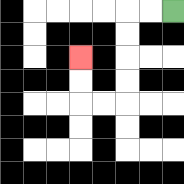{'start': '[7, 0]', 'end': '[3, 2]', 'path_directions': 'L,L,D,D,D,D,L,L,U,U', 'path_coordinates': '[[7, 0], [6, 0], [5, 0], [5, 1], [5, 2], [5, 3], [5, 4], [4, 4], [3, 4], [3, 3], [3, 2]]'}